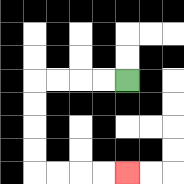{'start': '[5, 3]', 'end': '[5, 7]', 'path_directions': 'L,L,L,L,D,D,D,D,R,R,R,R', 'path_coordinates': '[[5, 3], [4, 3], [3, 3], [2, 3], [1, 3], [1, 4], [1, 5], [1, 6], [1, 7], [2, 7], [3, 7], [4, 7], [5, 7]]'}